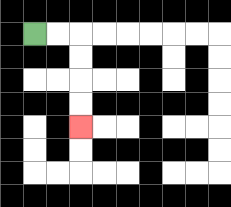{'start': '[1, 1]', 'end': '[3, 5]', 'path_directions': 'R,R,D,D,D,D', 'path_coordinates': '[[1, 1], [2, 1], [3, 1], [3, 2], [3, 3], [3, 4], [3, 5]]'}